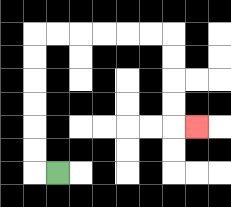{'start': '[2, 7]', 'end': '[8, 5]', 'path_directions': 'L,U,U,U,U,U,U,R,R,R,R,R,R,D,D,D,D,R', 'path_coordinates': '[[2, 7], [1, 7], [1, 6], [1, 5], [1, 4], [1, 3], [1, 2], [1, 1], [2, 1], [3, 1], [4, 1], [5, 1], [6, 1], [7, 1], [7, 2], [7, 3], [7, 4], [7, 5], [8, 5]]'}